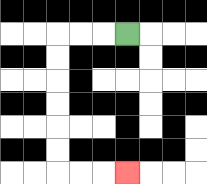{'start': '[5, 1]', 'end': '[5, 7]', 'path_directions': 'L,L,L,D,D,D,D,D,D,R,R,R', 'path_coordinates': '[[5, 1], [4, 1], [3, 1], [2, 1], [2, 2], [2, 3], [2, 4], [2, 5], [2, 6], [2, 7], [3, 7], [4, 7], [5, 7]]'}